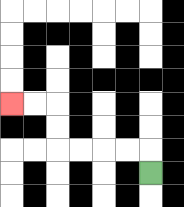{'start': '[6, 7]', 'end': '[0, 4]', 'path_directions': 'U,L,L,L,L,U,U,L,L', 'path_coordinates': '[[6, 7], [6, 6], [5, 6], [4, 6], [3, 6], [2, 6], [2, 5], [2, 4], [1, 4], [0, 4]]'}